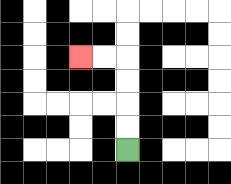{'start': '[5, 6]', 'end': '[3, 2]', 'path_directions': 'U,U,U,U,L,L', 'path_coordinates': '[[5, 6], [5, 5], [5, 4], [5, 3], [5, 2], [4, 2], [3, 2]]'}